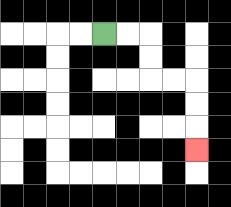{'start': '[4, 1]', 'end': '[8, 6]', 'path_directions': 'R,R,D,D,R,R,D,D,D', 'path_coordinates': '[[4, 1], [5, 1], [6, 1], [6, 2], [6, 3], [7, 3], [8, 3], [8, 4], [8, 5], [8, 6]]'}